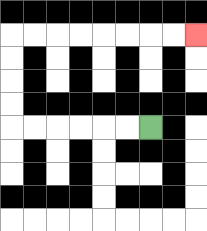{'start': '[6, 5]', 'end': '[8, 1]', 'path_directions': 'L,L,L,L,L,L,U,U,U,U,R,R,R,R,R,R,R,R', 'path_coordinates': '[[6, 5], [5, 5], [4, 5], [3, 5], [2, 5], [1, 5], [0, 5], [0, 4], [0, 3], [0, 2], [0, 1], [1, 1], [2, 1], [3, 1], [4, 1], [5, 1], [6, 1], [7, 1], [8, 1]]'}